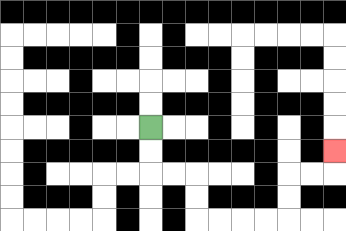{'start': '[6, 5]', 'end': '[14, 6]', 'path_directions': 'D,D,R,R,D,D,R,R,R,R,U,U,R,R,U', 'path_coordinates': '[[6, 5], [6, 6], [6, 7], [7, 7], [8, 7], [8, 8], [8, 9], [9, 9], [10, 9], [11, 9], [12, 9], [12, 8], [12, 7], [13, 7], [14, 7], [14, 6]]'}